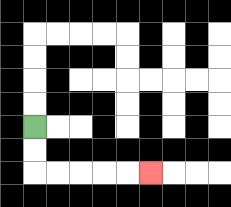{'start': '[1, 5]', 'end': '[6, 7]', 'path_directions': 'D,D,R,R,R,R,R', 'path_coordinates': '[[1, 5], [1, 6], [1, 7], [2, 7], [3, 7], [4, 7], [5, 7], [6, 7]]'}